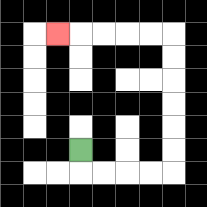{'start': '[3, 6]', 'end': '[2, 1]', 'path_directions': 'D,R,R,R,R,U,U,U,U,U,U,L,L,L,L,L', 'path_coordinates': '[[3, 6], [3, 7], [4, 7], [5, 7], [6, 7], [7, 7], [7, 6], [7, 5], [7, 4], [7, 3], [7, 2], [7, 1], [6, 1], [5, 1], [4, 1], [3, 1], [2, 1]]'}